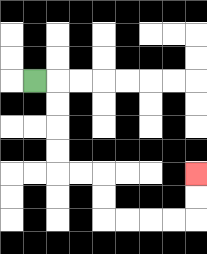{'start': '[1, 3]', 'end': '[8, 7]', 'path_directions': 'R,D,D,D,D,R,R,D,D,R,R,R,R,U,U', 'path_coordinates': '[[1, 3], [2, 3], [2, 4], [2, 5], [2, 6], [2, 7], [3, 7], [4, 7], [4, 8], [4, 9], [5, 9], [6, 9], [7, 9], [8, 9], [8, 8], [8, 7]]'}